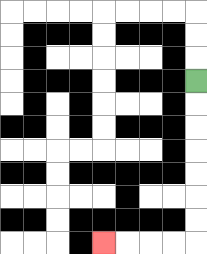{'start': '[8, 3]', 'end': '[4, 10]', 'path_directions': 'D,D,D,D,D,D,D,L,L,L,L', 'path_coordinates': '[[8, 3], [8, 4], [8, 5], [8, 6], [8, 7], [8, 8], [8, 9], [8, 10], [7, 10], [6, 10], [5, 10], [4, 10]]'}